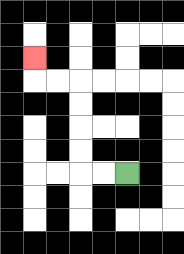{'start': '[5, 7]', 'end': '[1, 2]', 'path_directions': 'L,L,U,U,U,U,L,L,U', 'path_coordinates': '[[5, 7], [4, 7], [3, 7], [3, 6], [3, 5], [3, 4], [3, 3], [2, 3], [1, 3], [1, 2]]'}